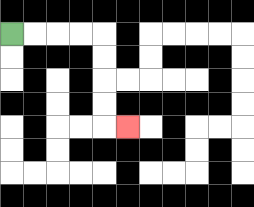{'start': '[0, 1]', 'end': '[5, 5]', 'path_directions': 'R,R,R,R,D,D,D,D,R', 'path_coordinates': '[[0, 1], [1, 1], [2, 1], [3, 1], [4, 1], [4, 2], [4, 3], [4, 4], [4, 5], [5, 5]]'}